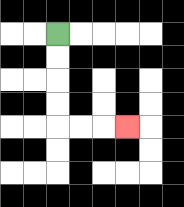{'start': '[2, 1]', 'end': '[5, 5]', 'path_directions': 'D,D,D,D,R,R,R', 'path_coordinates': '[[2, 1], [2, 2], [2, 3], [2, 4], [2, 5], [3, 5], [4, 5], [5, 5]]'}